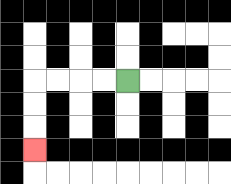{'start': '[5, 3]', 'end': '[1, 6]', 'path_directions': 'L,L,L,L,D,D,D', 'path_coordinates': '[[5, 3], [4, 3], [3, 3], [2, 3], [1, 3], [1, 4], [1, 5], [1, 6]]'}